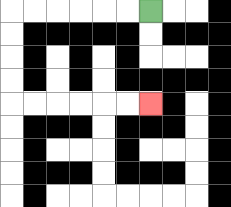{'start': '[6, 0]', 'end': '[6, 4]', 'path_directions': 'L,L,L,L,L,L,D,D,D,D,R,R,R,R,R,R', 'path_coordinates': '[[6, 0], [5, 0], [4, 0], [3, 0], [2, 0], [1, 0], [0, 0], [0, 1], [0, 2], [0, 3], [0, 4], [1, 4], [2, 4], [3, 4], [4, 4], [5, 4], [6, 4]]'}